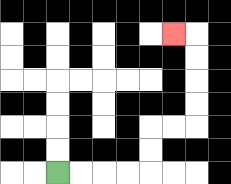{'start': '[2, 7]', 'end': '[7, 1]', 'path_directions': 'R,R,R,R,U,U,R,R,U,U,U,U,L', 'path_coordinates': '[[2, 7], [3, 7], [4, 7], [5, 7], [6, 7], [6, 6], [6, 5], [7, 5], [8, 5], [8, 4], [8, 3], [8, 2], [8, 1], [7, 1]]'}